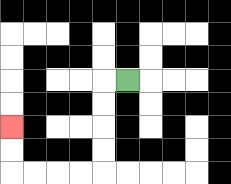{'start': '[5, 3]', 'end': '[0, 5]', 'path_directions': 'L,D,D,D,D,L,L,L,L,U,U', 'path_coordinates': '[[5, 3], [4, 3], [4, 4], [4, 5], [4, 6], [4, 7], [3, 7], [2, 7], [1, 7], [0, 7], [0, 6], [0, 5]]'}